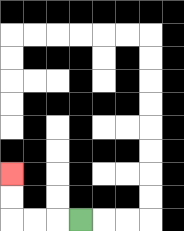{'start': '[3, 9]', 'end': '[0, 7]', 'path_directions': 'L,L,L,U,U', 'path_coordinates': '[[3, 9], [2, 9], [1, 9], [0, 9], [0, 8], [0, 7]]'}